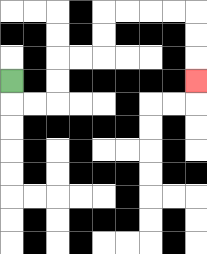{'start': '[0, 3]', 'end': '[8, 3]', 'path_directions': 'D,R,R,U,U,R,R,U,U,R,R,R,R,D,D,D', 'path_coordinates': '[[0, 3], [0, 4], [1, 4], [2, 4], [2, 3], [2, 2], [3, 2], [4, 2], [4, 1], [4, 0], [5, 0], [6, 0], [7, 0], [8, 0], [8, 1], [8, 2], [8, 3]]'}